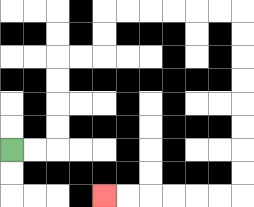{'start': '[0, 6]', 'end': '[4, 8]', 'path_directions': 'R,R,U,U,U,U,R,R,U,U,R,R,R,R,R,R,D,D,D,D,D,D,D,D,L,L,L,L,L,L', 'path_coordinates': '[[0, 6], [1, 6], [2, 6], [2, 5], [2, 4], [2, 3], [2, 2], [3, 2], [4, 2], [4, 1], [4, 0], [5, 0], [6, 0], [7, 0], [8, 0], [9, 0], [10, 0], [10, 1], [10, 2], [10, 3], [10, 4], [10, 5], [10, 6], [10, 7], [10, 8], [9, 8], [8, 8], [7, 8], [6, 8], [5, 8], [4, 8]]'}